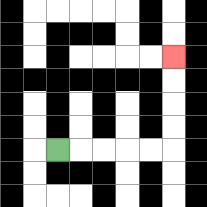{'start': '[2, 6]', 'end': '[7, 2]', 'path_directions': 'R,R,R,R,R,U,U,U,U', 'path_coordinates': '[[2, 6], [3, 6], [4, 6], [5, 6], [6, 6], [7, 6], [7, 5], [7, 4], [7, 3], [7, 2]]'}